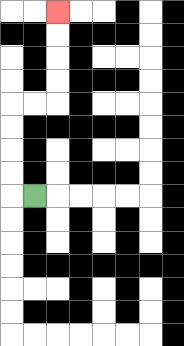{'start': '[1, 8]', 'end': '[2, 0]', 'path_directions': 'L,U,U,U,U,R,R,U,U,U,U', 'path_coordinates': '[[1, 8], [0, 8], [0, 7], [0, 6], [0, 5], [0, 4], [1, 4], [2, 4], [2, 3], [2, 2], [2, 1], [2, 0]]'}